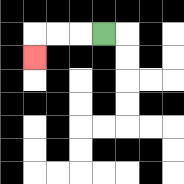{'start': '[4, 1]', 'end': '[1, 2]', 'path_directions': 'L,L,L,D', 'path_coordinates': '[[4, 1], [3, 1], [2, 1], [1, 1], [1, 2]]'}